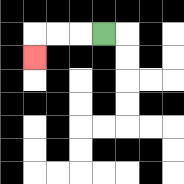{'start': '[4, 1]', 'end': '[1, 2]', 'path_directions': 'L,L,L,D', 'path_coordinates': '[[4, 1], [3, 1], [2, 1], [1, 1], [1, 2]]'}